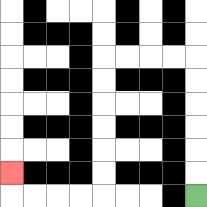{'start': '[8, 8]', 'end': '[0, 7]', 'path_directions': 'U,U,U,U,U,U,L,L,L,L,D,D,D,D,D,D,L,L,L,L,U', 'path_coordinates': '[[8, 8], [8, 7], [8, 6], [8, 5], [8, 4], [8, 3], [8, 2], [7, 2], [6, 2], [5, 2], [4, 2], [4, 3], [4, 4], [4, 5], [4, 6], [4, 7], [4, 8], [3, 8], [2, 8], [1, 8], [0, 8], [0, 7]]'}